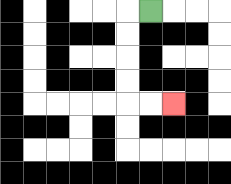{'start': '[6, 0]', 'end': '[7, 4]', 'path_directions': 'L,D,D,D,D,R,R', 'path_coordinates': '[[6, 0], [5, 0], [5, 1], [5, 2], [5, 3], [5, 4], [6, 4], [7, 4]]'}